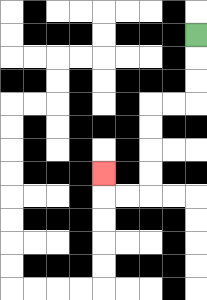{'start': '[8, 1]', 'end': '[4, 7]', 'path_directions': 'D,D,D,L,L,D,D,D,D,L,L,U', 'path_coordinates': '[[8, 1], [8, 2], [8, 3], [8, 4], [7, 4], [6, 4], [6, 5], [6, 6], [6, 7], [6, 8], [5, 8], [4, 8], [4, 7]]'}